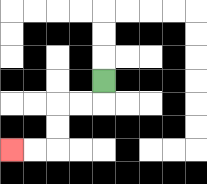{'start': '[4, 3]', 'end': '[0, 6]', 'path_directions': 'D,L,L,D,D,L,L', 'path_coordinates': '[[4, 3], [4, 4], [3, 4], [2, 4], [2, 5], [2, 6], [1, 6], [0, 6]]'}